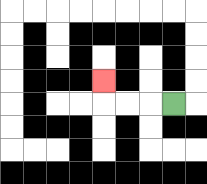{'start': '[7, 4]', 'end': '[4, 3]', 'path_directions': 'L,L,L,U', 'path_coordinates': '[[7, 4], [6, 4], [5, 4], [4, 4], [4, 3]]'}